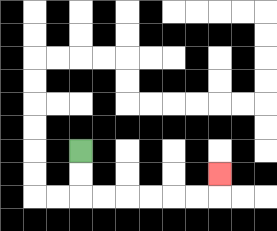{'start': '[3, 6]', 'end': '[9, 7]', 'path_directions': 'D,D,R,R,R,R,R,R,U', 'path_coordinates': '[[3, 6], [3, 7], [3, 8], [4, 8], [5, 8], [6, 8], [7, 8], [8, 8], [9, 8], [9, 7]]'}